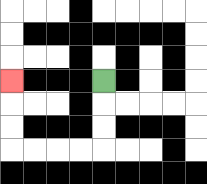{'start': '[4, 3]', 'end': '[0, 3]', 'path_directions': 'D,D,D,L,L,L,L,U,U,U', 'path_coordinates': '[[4, 3], [4, 4], [4, 5], [4, 6], [3, 6], [2, 6], [1, 6], [0, 6], [0, 5], [0, 4], [0, 3]]'}